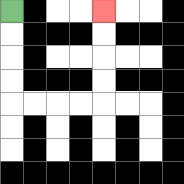{'start': '[0, 0]', 'end': '[4, 0]', 'path_directions': 'D,D,D,D,R,R,R,R,U,U,U,U', 'path_coordinates': '[[0, 0], [0, 1], [0, 2], [0, 3], [0, 4], [1, 4], [2, 4], [3, 4], [4, 4], [4, 3], [4, 2], [4, 1], [4, 0]]'}